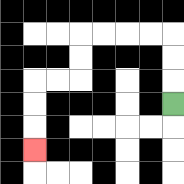{'start': '[7, 4]', 'end': '[1, 6]', 'path_directions': 'U,U,U,L,L,L,L,D,D,L,L,D,D,D', 'path_coordinates': '[[7, 4], [7, 3], [7, 2], [7, 1], [6, 1], [5, 1], [4, 1], [3, 1], [3, 2], [3, 3], [2, 3], [1, 3], [1, 4], [1, 5], [1, 6]]'}